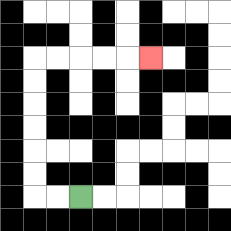{'start': '[3, 8]', 'end': '[6, 2]', 'path_directions': 'L,L,U,U,U,U,U,U,R,R,R,R,R', 'path_coordinates': '[[3, 8], [2, 8], [1, 8], [1, 7], [1, 6], [1, 5], [1, 4], [1, 3], [1, 2], [2, 2], [3, 2], [4, 2], [5, 2], [6, 2]]'}